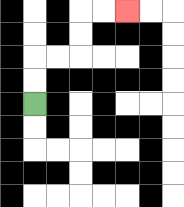{'start': '[1, 4]', 'end': '[5, 0]', 'path_directions': 'U,U,R,R,U,U,R,R', 'path_coordinates': '[[1, 4], [1, 3], [1, 2], [2, 2], [3, 2], [3, 1], [3, 0], [4, 0], [5, 0]]'}